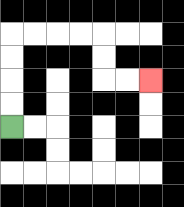{'start': '[0, 5]', 'end': '[6, 3]', 'path_directions': 'U,U,U,U,R,R,R,R,D,D,R,R', 'path_coordinates': '[[0, 5], [0, 4], [0, 3], [0, 2], [0, 1], [1, 1], [2, 1], [3, 1], [4, 1], [4, 2], [4, 3], [5, 3], [6, 3]]'}